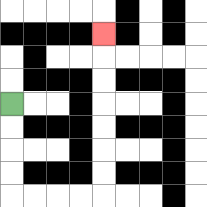{'start': '[0, 4]', 'end': '[4, 1]', 'path_directions': 'D,D,D,D,R,R,R,R,U,U,U,U,U,U,U', 'path_coordinates': '[[0, 4], [0, 5], [0, 6], [0, 7], [0, 8], [1, 8], [2, 8], [3, 8], [4, 8], [4, 7], [4, 6], [4, 5], [4, 4], [4, 3], [4, 2], [4, 1]]'}